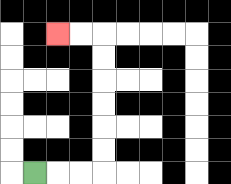{'start': '[1, 7]', 'end': '[2, 1]', 'path_directions': 'R,R,R,U,U,U,U,U,U,L,L', 'path_coordinates': '[[1, 7], [2, 7], [3, 7], [4, 7], [4, 6], [4, 5], [4, 4], [4, 3], [4, 2], [4, 1], [3, 1], [2, 1]]'}